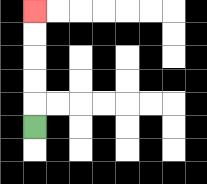{'start': '[1, 5]', 'end': '[1, 0]', 'path_directions': 'U,U,U,U,U', 'path_coordinates': '[[1, 5], [1, 4], [1, 3], [1, 2], [1, 1], [1, 0]]'}